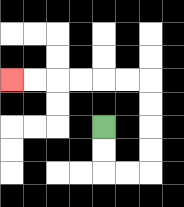{'start': '[4, 5]', 'end': '[0, 3]', 'path_directions': 'D,D,R,R,U,U,U,U,L,L,L,L,L,L', 'path_coordinates': '[[4, 5], [4, 6], [4, 7], [5, 7], [6, 7], [6, 6], [6, 5], [6, 4], [6, 3], [5, 3], [4, 3], [3, 3], [2, 3], [1, 3], [0, 3]]'}